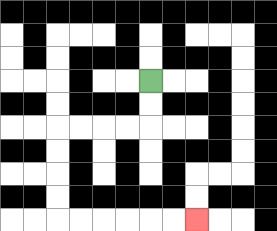{'start': '[6, 3]', 'end': '[8, 9]', 'path_directions': 'D,D,L,L,L,L,D,D,D,D,R,R,R,R,R,R', 'path_coordinates': '[[6, 3], [6, 4], [6, 5], [5, 5], [4, 5], [3, 5], [2, 5], [2, 6], [2, 7], [2, 8], [2, 9], [3, 9], [4, 9], [5, 9], [6, 9], [7, 9], [8, 9]]'}